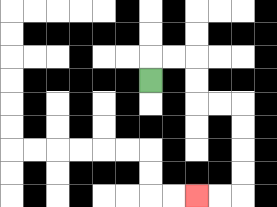{'start': '[6, 3]', 'end': '[8, 8]', 'path_directions': 'U,R,R,D,D,R,R,D,D,D,D,L,L', 'path_coordinates': '[[6, 3], [6, 2], [7, 2], [8, 2], [8, 3], [8, 4], [9, 4], [10, 4], [10, 5], [10, 6], [10, 7], [10, 8], [9, 8], [8, 8]]'}